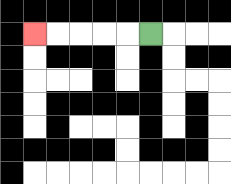{'start': '[6, 1]', 'end': '[1, 1]', 'path_directions': 'L,L,L,L,L', 'path_coordinates': '[[6, 1], [5, 1], [4, 1], [3, 1], [2, 1], [1, 1]]'}